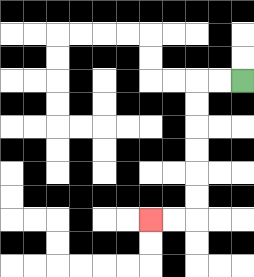{'start': '[10, 3]', 'end': '[6, 9]', 'path_directions': 'L,L,D,D,D,D,D,D,L,L', 'path_coordinates': '[[10, 3], [9, 3], [8, 3], [8, 4], [8, 5], [8, 6], [8, 7], [8, 8], [8, 9], [7, 9], [6, 9]]'}